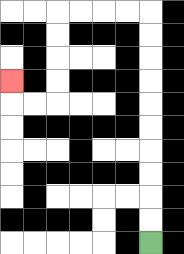{'start': '[6, 10]', 'end': '[0, 3]', 'path_directions': 'U,U,U,U,U,U,U,U,U,U,L,L,L,L,D,D,D,D,L,L,U', 'path_coordinates': '[[6, 10], [6, 9], [6, 8], [6, 7], [6, 6], [6, 5], [6, 4], [6, 3], [6, 2], [6, 1], [6, 0], [5, 0], [4, 0], [3, 0], [2, 0], [2, 1], [2, 2], [2, 3], [2, 4], [1, 4], [0, 4], [0, 3]]'}